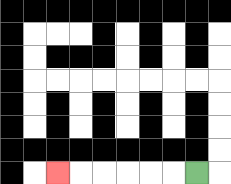{'start': '[8, 7]', 'end': '[2, 7]', 'path_directions': 'L,L,L,L,L,L', 'path_coordinates': '[[8, 7], [7, 7], [6, 7], [5, 7], [4, 7], [3, 7], [2, 7]]'}